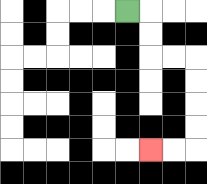{'start': '[5, 0]', 'end': '[6, 6]', 'path_directions': 'R,D,D,R,R,D,D,D,D,L,L', 'path_coordinates': '[[5, 0], [6, 0], [6, 1], [6, 2], [7, 2], [8, 2], [8, 3], [8, 4], [8, 5], [8, 6], [7, 6], [6, 6]]'}